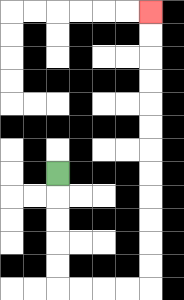{'start': '[2, 7]', 'end': '[6, 0]', 'path_directions': 'D,D,D,D,D,R,R,R,R,U,U,U,U,U,U,U,U,U,U,U,U', 'path_coordinates': '[[2, 7], [2, 8], [2, 9], [2, 10], [2, 11], [2, 12], [3, 12], [4, 12], [5, 12], [6, 12], [6, 11], [6, 10], [6, 9], [6, 8], [6, 7], [6, 6], [6, 5], [6, 4], [6, 3], [6, 2], [6, 1], [6, 0]]'}